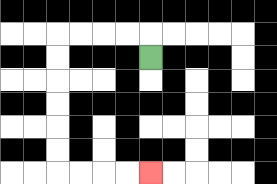{'start': '[6, 2]', 'end': '[6, 7]', 'path_directions': 'U,L,L,L,L,D,D,D,D,D,D,R,R,R,R', 'path_coordinates': '[[6, 2], [6, 1], [5, 1], [4, 1], [3, 1], [2, 1], [2, 2], [2, 3], [2, 4], [2, 5], [2, 6], [2, 7], [3, 7], [4, 7], [5, 7], [6, 7]]'}